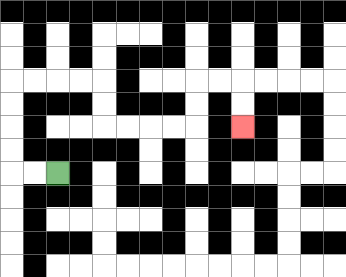{'start': '[2, 7]', 'end': '[10, 5]', 'path_directions': 'L,L,U,U,U,U,R,R,R,R,D,D,R,R,R,R,U,U,R,R,D,D', 'path_coordinates': '[[2, 7], [1, 7], [0, 7], [0, 6], [0, 5], [0, 4], [0, 3], [1, 3], [2, 3], [3, 3], [4, 3], [4, 4], [4, 5], [5, 5], [6, 5], [7, 5], [8, 5], [8, 4], [8, 3], [9, 3], [10, 3], [10, 4], [10, 5]]'}